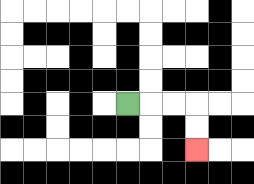{'start': '[5, 4]', 'end': '[8, 6]', 'path_directions': 'R,R,R,D,D', 'path_coordinates': '[[5, 4], [6, 4], [7, 4], [8, 4], [8, 5], [8, 6]]'}